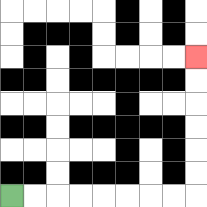{'start': '[0, 8]', 'end': '[8, 2]', 'path_directions': 'R,R,R,R,R,R,R,R,U,U,U,U,U,U', 'path_coordinates': '[[0, 8], [1, 8], [2, 8], [3, 8], [4, 8], [5, 8], [6, 8], [7, 8], [8, 8], [8, 7], [8, 6], [8, 5], [8, 4], [8, 3], [8, 2]]'}